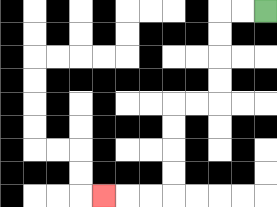{'start': '[11, 0]', 'end': '[4, 8]', 'path_directions': 'L,L,D,D,D,D,L,L,D,D,D,D,L,L,L', 'path_coordinates': '[[11, 0], [10, 0], [9, 0], [9, 1], [9, 2], [9, 3], [9, 4], [8, 4], [7, 4], [7, 5], [7, 6], [7, 7], [7, 8], [6, 8], [5, 8], [4, 8]]'}